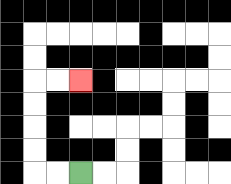{'start': '[3, 7]', 'end': '[3, 3]', 'path_directions': 'L,L,U,U,U,U,R,R', 'path_coordinates': '[[3, 7], [2, 7], [1, 7], [1, 6], [1, 5], [1, 4], [1, 3], [2, 3], [3, 3]]'}